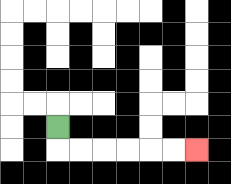{'start': '[2, 5]', 'end': '[8, 6]', 'path_directions': 'D,R,R,R,R,R,R', 'path_coordinates': '[[2, 5], [2, 6], [3, 6], [4, 6], [5, 6], [6, 6], [7, 6], [8, 6]]'}